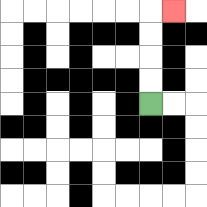{'start': '[6, 4]', 'end': '[7, 0]', 'path_directions': 'U,U,U,U,R', 'path_coordinates': '[[6, 4], [6, 3], [6, 2], [6, 1], [6, 0], [7, 0]]'}